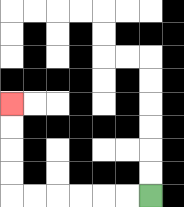{'start': '[6, 8]', 'end': '[0, 4]', 'path_directions': 'L,L,L,L,L,L,U,U,U,U', 'path_coordinates': '[[6, 8], [5, 8], [4, 8], [3, 8], [2, 8], [1, 8], [0, 8], [0, 7], [0, 6], [0, 5], [0, 4]]'}